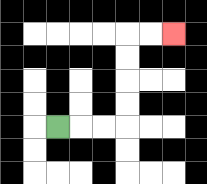{'start': '[2, 5]', 'end': '[7, 1]', 'path_directions': 'R,R,R,U,U,U,U,R,R', 'path_coordinates': '[[2, 5], [3, 5], [4, 5], [5, 5], [5, 4], [5, 3], [5, 2], [5, 1], [6, 1], [7, 1]]'}